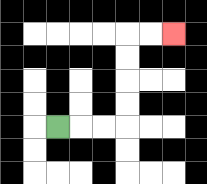{'start': '[2, 5]', 'end': '[7, 1]', 'path_directions': 'R,R,R,U,U,U,U,R,R', 'path_coordinates': '[[2, 5], [3, 5], [4, 5], [5, 5], [5, 4], [5, 3], [5, 2], [5, 1], [6, 1], [7, 1]]'}